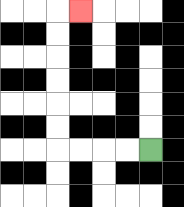{'start': '[6, 6]', 'end': '[3, 0]', 'path_directions': 'L,L,L,L,U,U,U,U,U,U,R', 'path_coordinates': '[[6, 6], [5, 6], [4, 6], [3, 6], [2, 6], [2, 5], [2, 4], [2, 3], [2, 2], [2, 1], [2, 0], [3, 0]]'}